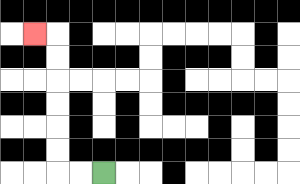{'start': '[4, 7]', 'end': '[1, 1]', 'path_directions': 'L,L,U,U,U,U,U,U,L', 'path_coordinates': '[[4, 7], [3, 7], [2, 7], [2, 6], [2, 5], [2, 4], [2, 3], [2, 2], [2, 1], [1, 1]]'}